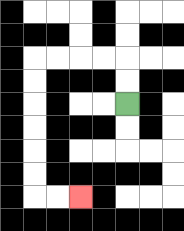{'start': '[5, 4]', 'end': '[3, 8]', 'path_directions': 'U,U,L,L,L,L,D,D,D,D,D,D,R,R', 'path_coordinates': '[[5, 4], [5, 3], [5, 2], [4, 2], [3, 2], [2, 2], [1, 2], [1, 3], [1, 4], [1, 5], [1, 6], [1, 7], [1, 8], [2, 8], [3, 8]]'}